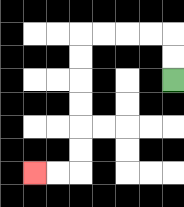{'start': '[7, 3]', 'end': '[1, 7]', 'path_directions': 'U,U,L,L,L,L,D,D,D,D,D,D,L,L', 'path_coordinates': '[[7, 3], [7, 2], [7, 1], [6, 1], [5, 1], [4, 1], [3, 1], [3, 2], [3, 3], [3, 4], [3, 5], [3, 6], [3, 7], [2, 7], [1, 7]]'}